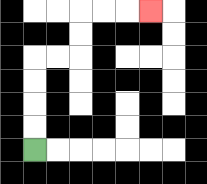{'start': '[1, 6]', 'end': '[6, 0]', 'path_directions': 'U,U,U,U,R,R,U,U,R,R,R', 'path_coordinates': '[[1, 6], [1, 5], [1, 4], [1, 3], [1, 2], [2, 2], [3, 2], [3, 1], [3, 0], [4, 0], [5, 0], [6, 0]]'}